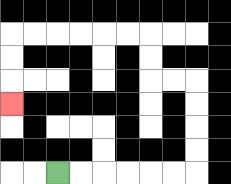{'start': '[2, 7]', 'end': '[0, 4]', 'path_directions': 'R,R,R,R,R,R,U,U,U,U,L,L,U,U,L,L,L,L,L,L,D,D,D', 'path_coordinates': '[[2, 7], [3, 7], [4, 7], [5, 7], [6, 7], [7, 7], [8, 7], [8, 6], [8, 5], [8, 4], [8, 3], [7, 3], [6, 3], [6, 2], [6, 1], [5, 1], [4, 1], [3, 1], [2, 1], [1, 1], [0, 1], [0, 2], [0, 3], [0, 4]]'}